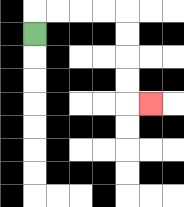{'start': '[1, 1]', 'end': '[6, 4]', 'path_directions': 'U,R,R,R,R,D,D,D,D,R', 'path_coordinates': '[[1, 1], [1, 0], [2, 0], [3, 0], [4, 0], [5, 0], [5, 1], [5, 2], [5, 3], [5, 4], [6, 4]]'}